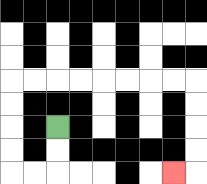{'start': '[2, 5]', 'end': '[7, 7]', 'path_directions': 'D,D,L,L,U,U,U,U,R,R,R,R,R,R,R,R,D,D,D,D,L', 'path_coordinates': '[[2, 5], [2, 6], [2, 7], [1, 7], [0, 7], [0, 6], [0, 5], [0, 4], [0, 3], [1, 3], [2, 3], [3, 3], [4, 3], [5, 3], [6, 3], [7, 3], [8, 3], [8, 4], [8, 5], [8, 6], [8, 7], [7, 7]]'}